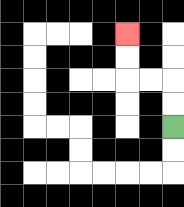{'start': '[7, 5]', 'end': '[5, 1]', 'path_directions': 'U,U,L,L,U,U', 'path_coordinates': '[[7, 5], [7, 4], [7, 3], [6, 3], [5, 3], [5, 2], [5, 1]]'}